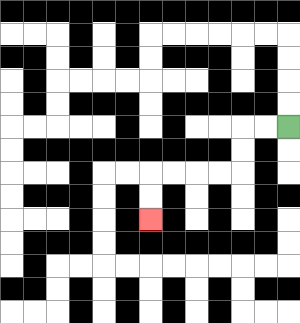{'start': '[12, 5]', 'end': '[6, 9]', 'path_directions': 'L,L,D,D,L,L,L,L,D,D', 'path_coordinates': '[[12, 5], [11, 5], [10, 5], [10, 6], [10, 7], [9, 7], [8, 7], [7, 7], [6, 7], [6, 8], [6, 9]]'}